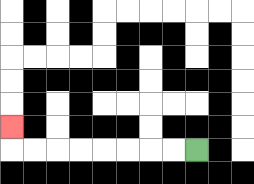{'start': '[8, 6]', 'end': '[0, 5]', 'path_directions': 'L,L,L,L,L,L,L,L,U', 'path_coordinates': '[[8, 6], [7, 6], [6, 6], [5, 6], [4, 6], [3, 6], [2, 6], [1, 6], [0, 6], [0, 5]]'}